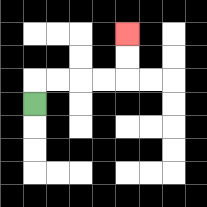{'start': '[1, 4]', 'end': '[5, 1]', 'path_directions': 'U,R,R,R,R,U,U', 'path_coordinates': '[[1, 4], [1, 3], [2, 3], [3, 3], [4, 3], [5, 3], [5, 2], [5, 1]]'}